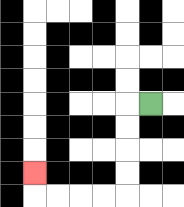{'start': '[6, 4]', 'end': '[1, 7]', 'path_directions': 'L,D,D,D,D,L,L,L,L,U', 'path_coordinates': '[[6, 4], [5, 4], [5, 5], [5, 6], [5, 7], [5, 8], [4, 8], [3, 8], [2, 8], [1, 8], [1, 7]]'}